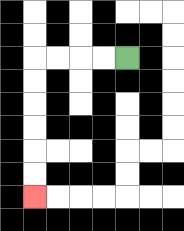{'start': '[5, 2]', 'end': '[1, 8]', 'path_directions': 'L,L,L,L,D,D,D,D,D,D', 'path_coordinates': '[[5, 2], [4, 2], [3, 2], [2, 2], [1, 2], [1, 3], [1, 4], [1, 5], [1, 6], [1, 7], [1, 8]]'}